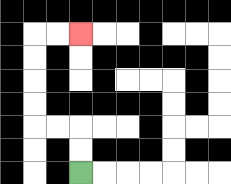{'start': '[3, 7]', 'end': '[3, 1]', 'path_directions': 'U,U,L,L,U,U,U,U,R,R', 'path_coordinates': '[[3, 7], [3, 6], [3, 5], [2, 5], [1, 5], [1, 4], [1, 3], [1, 2], [1, 1], [2, 1], [3, 1]]'}